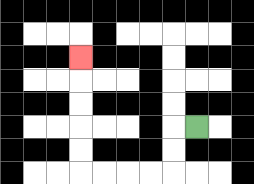{'start': '[8, 5]', 'end': '[3, 2]', 'path_directions': 'L,D,D,L,L,L,L,U,U,U,U,U', 'path_coordinates': '[[8, 5], [7, 5], [7, 6], [7, 7], [6, 7], [5, 7], [4, 7], [3, 7], [3, 6], [3, 5], [3, 4], [3, 3], [3, 2]]'}